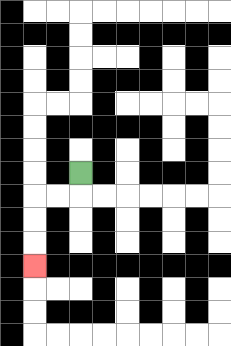{'start': '[3, 7]', 'end': '[1, 11]', 'path_directions': 'D,L,L,D,D,D', 'path_coordinates': '[[3, 7], [3, 8], [2, 8], [1, 8], [1, 9], [1, 10], [1, 11]]'}